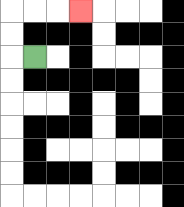{'start': '[1, 2]', 'end': '[3, 0]', 'path_directions': 'L,U,U,R,R,R', 'path_coordinates': '[[1, 2], [0, 2], [0, 1], [0, 0], [1, 0], [2, 0], [3, 0]]'}